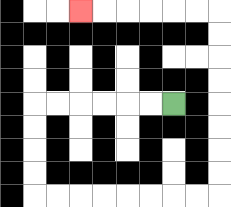{'start': '[7, 4]', 'end': '[3, 0]', 'path_directions': 'L,L,L,L,L,L,D,D,D,D,R,R,R,R,R,R,R,R,U,U,U,U,U,U,U,U,L,L,L,L,L,L', 'path_coordinates': '[[7, 4], [6, 4], [5, 4], [4, 4], [3, 4], [2, 4], [1, 4], [1, 5], [1, 6], [1, 7], [1, 8], [2, 8], [3, 8], [4, 8], [5, 8], [6, 8], [7, 8], [8, 8], [9, 8], [9, 7], [9, 6], [9, 5], [9, 4], [9, 3], [9, 2], [9, 1], [9, 0], [8, 0], [7, 0], [6, 0], [5, 0], [4, 0], [3, 0]]'}